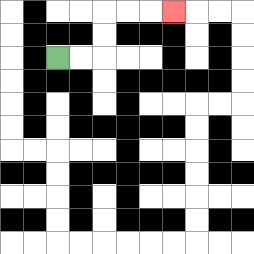{'start': '[2, 2]', 'end': '[7, 0]', 'path_directions': 'R,R,U,U,R,R,R', 'path_coordinates': '[[2, 2], [3, 2], [4, 2], [4, 1], [4, 0], [5, 0], [6, 0], [7, 0]]'}